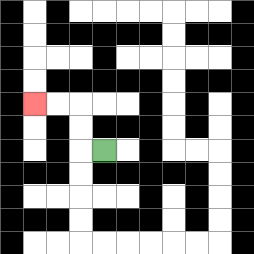{'start': '[4, 6]', 'end': '[1, 4]', 'path_directions': 'L,U,U,L,L', 'path_coordinates': '[[4, 6], [3, 6], [3, 5], [3, 4], [2, 4], [1, 4]]'}